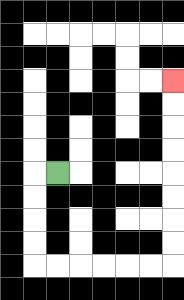{'start': '[2, 7]', 'end': '[7, 3]', 'path_directions': 'L,D,D,D,D,R,R,R,R,R,R,U,U,U,U,U,U,U,U', 'path_coordinates': '[[2, 7], [1, 7], [1, 8], [1, 9], [1, 10], [1, 11], [2, 11], [3, 11], [4, 11], [5, 11], [6, 11], [7, 11], [7, 10], [7, 9], [7, 8], [7, 7], [7, 6], [7, 5], [7, 4], [7, 3]]'}